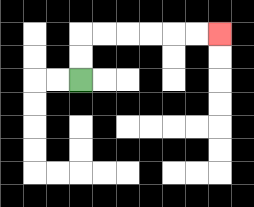{'start': '[3, 3]', 'end': '[9, 1]', 'path_directions': 'U,U,R,R,R,R,R,R', 'path_coordinates': '[[3, 3], [3, 2], [3, 1], [4, 1], [5, 1], [6, 1], [7, 1], [8, 1], [9, 1]]'}